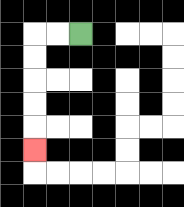{'start': '[3, 1]', 'end': '[1, 6]', 'path_directions': 'L,L,D,D,D,D,D', 'path_coordinates': '[[3, 1], [2, 1], [1, 1], [1, 2], [1, 3], [1, 4], [1, 5], [1, 6]]'}